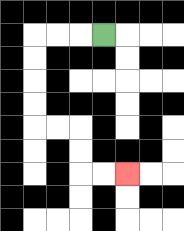{'start': '[4, 1]', 'end': '[5, 7]', 'path_directions': 'L,L,L,D,D,D,D,R,R,D,D,R,R', 'path_coordinates': '[[4, 1], [3, 1], [2, 1], [1, 1], [1, 2], [1, 3], [1, 4], [1, 5], [2, 5], [3, 5], [3, 6], [3, 7], [4, 7], [5, 7]]'}